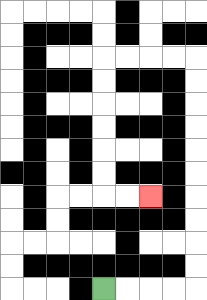{'start': '[4, 12]', 'end': '[6, 8]', 'path_directions': 'R,R,R,R,U,U,U,U,U,U,U,U,U,U,L,L,L,L,D,D,D,D,D,D,R,R', 'path_coordinates': '[[4, 12], [5, 12], [6, 12], [7, 12], [8, 12], [8, 11], [8, 10], [8, 9], [8, 8], [8, 7], [8, 6], [8, 5], [8, 4], [8, 3], [8, 2], [7, 2], [6, 2], [5, 2], [4, 2], [4, 3], [4, 4], [4, 5], [4, 6], [4, 7], [4, 8], [5, 8], [6, 8]]'}